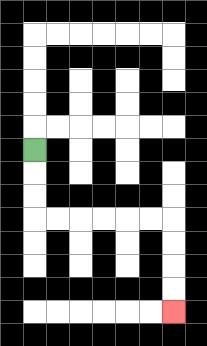{'start': '[1, 6]', 'end': '[7, 13]', 'path_directions': 'D,D,D,R,R,R,R,R,R,D,D,D,D', 'path_coordinates': '[[1, 6], [1, 7], [1, 8], [1, 9], [2, 9], [3, 9], [4, 9], [5, 9], [6, 9], [7, 9], [7, 10], [7, 11], [7, 12], [7, 13]]'}